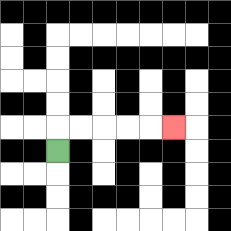{'start': '[2, 6]', 'end': '[7, 5]', 'path_directions': 'U,R,R,R,R,R', 'path_coordinates': '[[2, 6], [2, 5], [3, 5], [4, 5], [5, 5], [6, 5], [7, 5]]'}